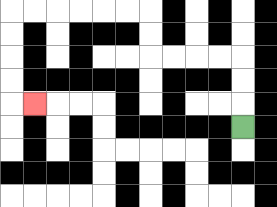{'start': '[10, 5]', 'end': '[1, 4]', 'path_directions': 'U,U,U,L,L,L,L,U,U,L,L,L,L,L,L,D,D,D,D,R', 'path_coordinates': '[[10, 5], [10, 4], [10, 3], [10, 2], [9, 2], [8, 2], [7, 2], [6, 2], [6, 1], [6, 0], [5, 0], [4, 0], [3, 0], [2, 0], [1, 0], [0, 0], [0, 1], [0, 2], [0, 3], [0, 4], [1, 4]]'}